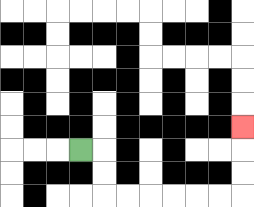{'start': '[3, 6]', 'end': '[10, 5]', 'path_directions': 'R,D,D,R,R,R,R,R,R,U,U,U', 'path_coordinates': '[[3, 6], [4, 6], [4, 7], [4, 8], [5, 8], [6, 8], [7, 8], [8, 8], [9, 8], [10, 8], [10, 7], [10, 6], [10, 5]]'}